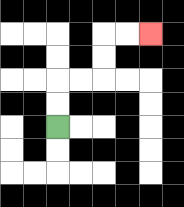{'start': '[2, 5]', 'end': '[6, 1]', 'path_directions': 'U,U,R,R,U,U,R,R', 'path_coordinates': '[[2, 5], [2, 4], [2, 3], [3, 3], [4, 3], [4, 2], [4, 1], [5, 1], [6, 1]]'}